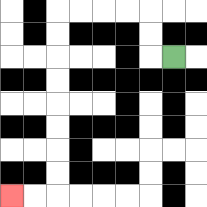{'start': '[7, 2]', 'end': '[0, 8]', 'path_directions': 'L,U,U,L,L,L,L,D,D,D,D,D,D,D,D,L,L', 'path_coordinates': '[[7, 2], [6, 2], [6, 1], [6, 0], [5, 0], [4, 0], [3, 0], [2, 0], [2, 1], [2, 2], [2, 3], [2, 4], [2, 5], [2, 6], [2, 7], [2, 8], [1, 8], [0, 8]]'}